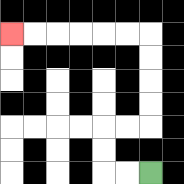{'start': '[6, 7]', 'end': '[0, 1]', 'path_directions': 'L,L,U,U,R,R,U,U,U,U,L,L,L,L,L,L', 'path_coordinates': '[[6, 7], [5, 7], [4, 7], [4, 6], [4, 5], [5, 5], [6, 5], [6, 4], [6, 3], [6, 2], [6, 1], [5, 1], [4, 1], [3, 1], [2, 1], [1, 1], [0, 1]]'}